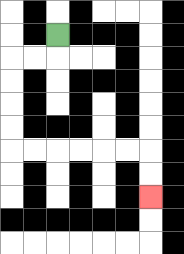{'start': '[2, 1]', 'end': '[6, 8]', 'path_directions': 'D,L,L,D,D,D,D,R,R,R,R,R,R,D,D', 'path_coordinates': '[[2, 1], [2, 2], [1, 2], [0, 2], [0, 3], [0, 4], [0, 5], [0, 6], [1, 6], [2, 6], [3, 6], [4, 6], [5, 6], [6, 6], [6, 7], [6, 8]]'}